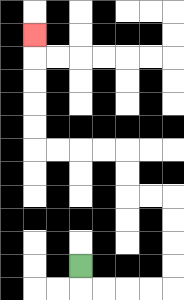{'start': '[3, 11]', 'end': '[1, 1]', 'path_directions': 'D,R,R,R,R,U,U,U,U,L,L,U,U,L,L,L,L,U,U,U,U,U', 'path_coordinates': '[[3, 11], [3, 12], [4, 12], [5, 12], [6, 12], [7, 12], [7, 11], [7, 10], [7, 9], [7, 8], [6, 8], [5, 8], [5, 7], [5, 6], [4, 6], [3, 6], [2, 6], [1, 6], [1, 5], [1, 4], [1, 3], [1, 2], [1, 1]]'}